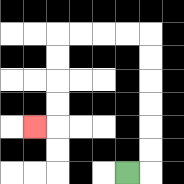{'start': '[5, 7]', 'end': '[1, 5]', 'path_directions': 'R,U,U,U,U,U,U,L,L,L,L,D,D,D,D,L', 'path_coordinates': '[[5, 7], [6, 7], [6, 6], [6, 5], [6, 4], [6, 3], [6, 2], [6, 1], [5, 1], [4, 1], [3, 1], [2, 1], [2, 2], [2, 3], [2, 4], [2, 5], [1, 5]]'}